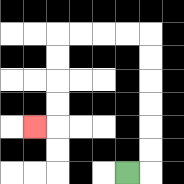{'start': '[5, 7]', 'end': '[1, 5]', 'path_directions': 'R,U,U,U,U,U,U,L,L,L,L,D,D,D,D,L', 'path_coordinates': '[[5, 7], [6, 7], [6, 6], [6, 5], [6, 4], [6, 3], [6, 2], [6, 1], [5, 1], [4, 1], [3, 1], [2, 1], [2, 2], [2, 3], [2, 4], [2, 5], [1, 5]]'}